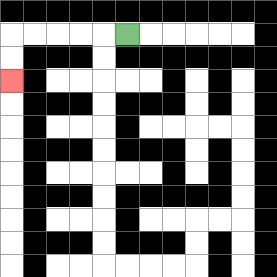{'start': '[5, 1]', 'end': '[0, 3]', 'path_directions': 'L,L,L,L,L,D,D', 'path_coordinates': '[[5, 1], [4, 1], [3, 1], [2, 1], [1, 1], [0, 1], [0, 2], [0, 3]]'}